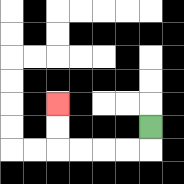{'start': '[6, 5]', 'end': '[2, 4]', 'path_directions': 'D,L,L,L,L,U,U', 'path_coordinates': '[[6, 5], [6, 6], [5, 6], [4, 6], [3, 6], [2, 6], [2, 5], [2, 4]]'}